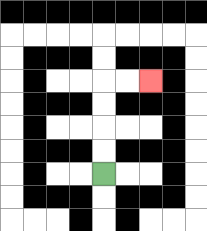{'start': '[4, 7]', 'end': '[6, 3]', 'path_directions': 'U,U,U,U,R,R', 'path_coordinates': '[[4, 7], [4, 6], [4, 5], [4, 4], [4, 3], [5, 3], [6, 3]]'}